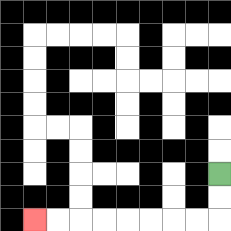{'start': '[9, 7]', 'end': '[1, 9]', 'path_directions': 'D,D,L,L,L,L,L,L,L,L', 'path_coordinates': '[[9, 7], [9, 8], [9, 9], [8, 9], [7, 9], [6, 9], [5, 9], [4, 9], [3, 9], [2, 9], [1, 9]]'}